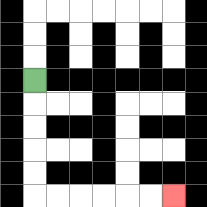{'start': '[1, 3]', 'end': '[7, 8]', 'path_directions': 'D,D,D,D,D,R,R,R,R,R,R', 'path_coordinates': '[[1, 3], [1, 4], [1, 5], [1, 6], [1, 7], [1, 8], [2, 8], [3, 8], [4, 8], [5, 8], [6, 8], [7, 8]]'}